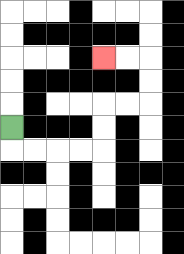{'start': '[0, 5]', 'end': '[4, 2]', 'path_directions': 'D,R,R,R,R,U,U,R,R,U,U,L,L', 'path_coordinates': '[[0, 5], [0, 6], [1, 6], [2, 6], [3, 6], [4, 6], [4, 5], [4, 4], [5, 4], [6, 4], [6, 3], [6, 2], [5, 2], [4, 2]]'}